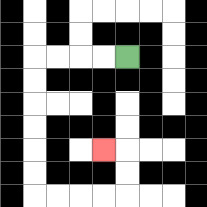{'start': '[5, 2]', 'end': '[4, 6]', 'path_directions': 'L,L,L,L,D,D,D,D,D,D,R,R,R,R,U,U,L', 'path_coordinates': '[[5, 2], [4, 2], [3, 2], [2, 2], [1, 2], [1, 3], [1, 4], [1, 5], [1, 6], [1, 7], [1, 8], [2, 8], [3, 8], [4, 8], [5, 8], [5, 7], [5, 6], [4, 6]]'}